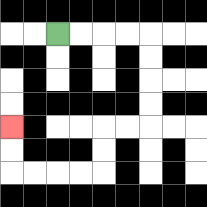{'start': '[2, 1]', 'end': '[0, 5]', 'path_directions': 'R,R,R,R,D,D,D,D,L,L,D,D,L,L,L,L,U,U', 'path_coordinates': '[[2, 1], [3, 1], [4, 1], [5, 1], [6, 1], [6, 2], [6, 3], [6, 4], [6, 5], [5, 5], [4, 5], [4, 6], [4, 7], [3, 7], [2, 7], [1, 7], [0, 7], [0, 6], [0, 5]]'}